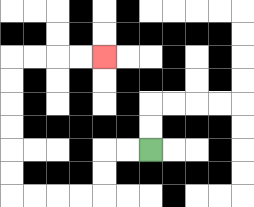{'start': '[6, 6]', 'end': '[4, 2]', 'path_directions': 'L,L,D,D,L,L,L,L,U,U,U,U,U,U,R,R,R,R', 'path_coordinates': '[[6, 6], [5, 6], [4, 6], [4, 7], [4, 8], [3, 8], [2, 8], [1, 8], [0, 8], [0, 7], [0, 6], [0, 5], [0, 4], [0, 3], [0, 2], [1, 2], [2, 2], [3, 2], [4, 2]]'}